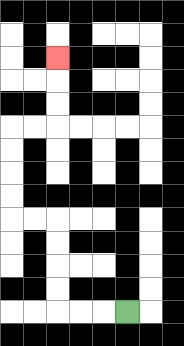{'start': '[5, 13]', 'end': '[2, 2]', 'path_directions': 'L,L,L,U,U,U,U,L,L,U,U,U,U,R,R,U,U,U', 'path_coordinates': '[[5, 13], [4, 13], [3, 13], [2, 13], [2, 12], [2, 11], [2, 10], [2, 9], [1, 9], [0, 9], [0, 8], [0, 7], [0, 6], [0, 5], [1, 5], [2, 5], [2, 4], [2, 3], [2, 2]]'}